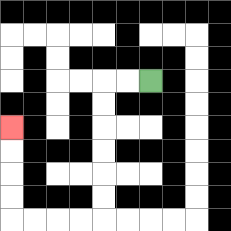{'start': '[6, 3]', 'end': '[0, 5]', 'path_directions': 'L,L,D,D,D,D,D,D,L,L,L,L,U,U,U,U', 'path_coordinates': '[[6, 3], [5, 3], [4, 3], [4, 4], [4, 5], [4, 6], [4, 7], [4, 8], [4, 9], [3, 9], [2, 9], [1, 9], [0, 9], [0, 8], [0, 7], [0, 6], [0, 5]]'}